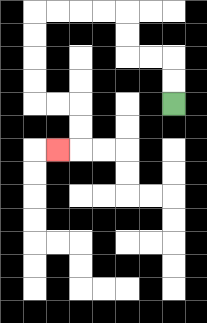{'start': '[7, 4]', 'end': '[2, 6]', 'path_directions': 'U,U,L,L,U,U,L,L,L,L,D,D,D,D,R,R,D,D,L', 'path_coordinates': '[[7, 4], [7, 3], [7, 2], [6, 2], [5, 2], [5, 1], [5, 0], [4, 0], [3, 0], [2, 0], [1, 0], [1, 1], [1, 2], [1, 3], [1, 4], [2, 4], [3, 4], [3, 5], [3, 6], [2, 6]]'}